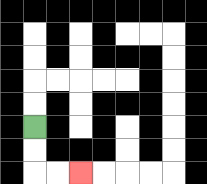{'start': '[1, 5]', 'end': '[3, 7]', 'path_directions': 'D,D,R,R', 'path_coordinates': '[[1, 5], [1, 6], [1, 7], [2, 7], [3, 7]]'}